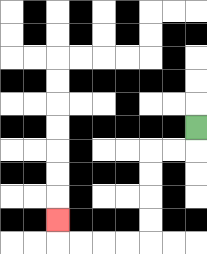{'start': '[8, 5]', 'end': '[2, 9]', 'path_directions': 'D,L,L,D,D,D,D,L,L,L,L,U', 'path_coordinates': '[[8, 5], [8, 6], [7, 6], [6, 6], [6, 7], [6, 8], [6, 9], [6, 10], [5, 10], [4, 10], [3, 10], [2, 10], [2, 9]]'}